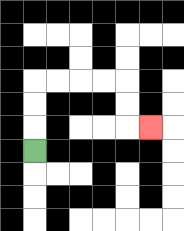{'start': '[1, 6]', 'end': '[6, 5]', 'path_directions': 'U,U,U,R,R,R,R,D,D,R', 'path_coordinates': '[[1, 6], [1, 5], [1, 4], [1, 3], [2, 3], [3, 3], [4, 3], [5, 3], [5, 4], [5, 5], [6, 5]]'}